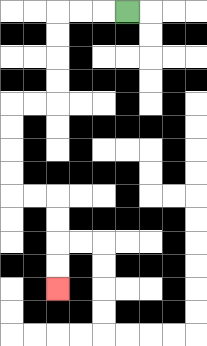{'start': '[5, 0]', 'end': '[2, 12]', 'path_directions': 'L,L,L,D,D,D,D,L,L,D,D,D,D,R,R,D,D,D,D', 'path_coordinates': '[[5, 0], [4, 0], [3, 0], [2, 0], [2, 1], [2, 2], [2, 3], [2, 4], [1, 4], [0, 4], [0, 5], [0, 6], [0, 7], [0, 8], [1, 8], [2, 8], [2, 9], [2, 10], [2, 11], [2, 12]]'}